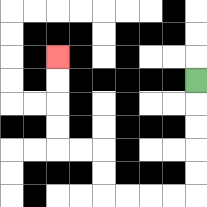{'start': '[8, 3]', 'end': '[2, 2]', 'path_directions': 'D,D,D,D,D,L,L,L,L,U,U,L,L,U,U,U,U', 'path_coordinates': '[[8, 3], [8, 4], [8, 5], [8, 6], [8, 7], [8, 8], [7, 8], [6, 8], [5, 8], [4, 8], [4, 7], [4, 6], [3, 6], [2, 6], [2, 5], [2, 4], [2, 3], [2, 2]]'}